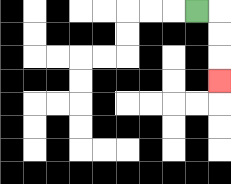{'start': '[8, 0]', 'end': '[9, 3]', 'path_directions': 'R,D,D,D', 'path_coordinates': '[[8, 0], [9, 0], [9, 1], [9, 2], [9, 3]]'}